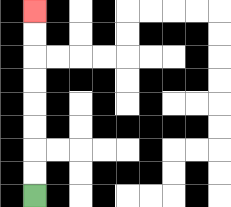{'start': '[1, 8]', 'end': '[1, 0]', 'path_directions': 'U,U,U,U,U,U,U,U', 'path_coordinates': '[[1, 8], [1, 7], [1, 6], [1, 5], [1, 4], [1, 3], [1, 2], [1, 1], [1, 0]]'}